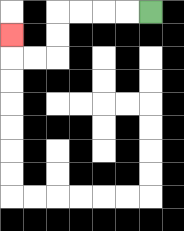{'start': '[6, 0]', 'end': '[0, 1]', 'path_directions': 'L,L,L,L,D,D,L,L,U', 'path_coordinates': '[[6, 0], [5, 0], [4, 0], [3, 0], [2, 0], [2, 1], [2, 2], [1, 2], [0, 2], [0, 1]]'}